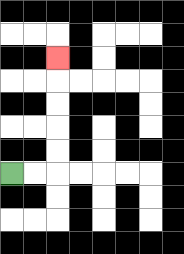{'start': '[0, 7]', 'end': '[2, 2]', 'path_directions': 'R,R,U,U,U,U,U', 'path_coordinates': '[[0, 7], [1, 7], [2, 7], [2, 6], [2, 5], [2, 4], [2, 3], [2, 2]]'}